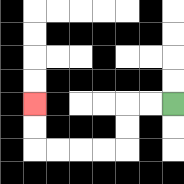{'start': '[7, 4]', 'end': '[1, 4]', 'path_directions': 'L,L,D,D,L,L,L,L,U,U', 'path_coordinates': '[[7, 4], [6, 4], [5, 4], [5, 5], [5, 6], [4, 6], [3, 6], [2, 6], [1, 6], [1, 5], [1, 4]]'}